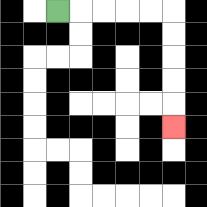{'start': '[2, 0]', 'end': '[7, 5]', 'path_directions': 'R,R,R,R,R,D,D,D,D,D', 'path_coordinates': '[[2, 0], [3, 0], [4, 0], [5, 0], [6, 0], [7, 0], [7, 1], [7, 2], [7, 3], [7, 4], [7, 5]]'}